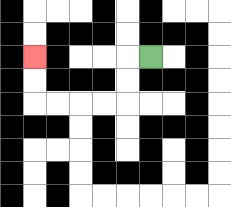{'start': '[6, 2]', 'end': '[1, 2]', 'path_directions': 'L,D,D,L,L,L,L,U,U', 'path_coordinates': '[[6, 2], [5, 2], [5, 3], [5, 4], [4, 4], [3, 4], [2, 4], [1, 4], [1, 3], [1, 2]]'}